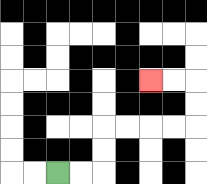{'start': '[2, 7]', 'end': '[6, 3]', 'path_directions': 'R,R,U,U,R,R,R,R,U,U,L,L', 'path_coordinates': '[[2, 7], [3, 7], [4, 7], [4, 6], [4, 5], [5, 5], [6, 5], [7, 5], [8, 5], [8, 4], [8, 3], [7, 3], [6, 3]]'}